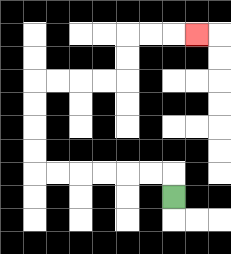{'start': '[7, 8]', 'end': '[8, 1]', 'path_directions': 'U,L,L,L,L,L,L,U,U,U,U,R,R,R,R,U,U,R,R,R', 'path_coordinates': '[[7, 8], [7, 7], [6, 7], [5, 7], [4, 7], [3, 7], [2, 7], [1, 7], [1, 6], [1, 5], [1, 4], [1, 3], [2, 3], [3, 3], [4, 3], [5, 3], [5, 2], [5, 1], [6, 1], [7, 1], [8, 1]]'}